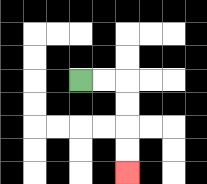{'start': '[3, 3]', 'end': '[5, 7]', 'path_directions': 'R,R,D,D,D,D', 'path_coordinates': '[[3, 3], [4, 3], [5, 3], [5, 4], [5, 5], [5, 6], [5, 7]]'}